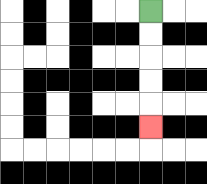{'start': '[6, 0]', 'end': '[6, 5]', 'path_directions': 'D,D,D,D,D', 'path_coordinates': '[[6, 0], [6, 1], [6, 2], [6, 3], [6, 4], [6, 5]]'}